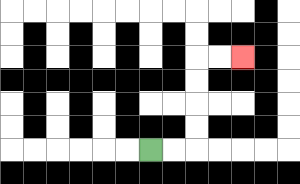{'start': '[6, 6]', 'end': '[10, 2]', 'path_directions': 'R,R,U,U,U,U,R,R', 'path_coordinates': '[[6, 6], [7, 6], [8, 6], [8, 5], [8, 4], [8, 3], [8, 2], [9, 2], [10, 2]]'}